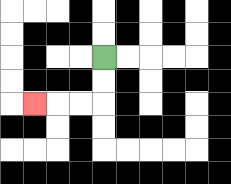{'start': '[4, 2]', 'end': '[1, 4]', 'path_directions': 'D,D,L,L,L', 'path_coordinates': '[[4, 2], [4, 3], [4, 4], [3, 4], [2, 4], [1, 4]]'}